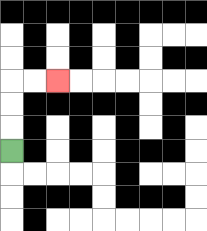{'start': '[0, 6]', 'end': '[2, 3]', 'path_directions': 'U,U,U,R,R', 'path_coordinates': '[[0, 6], [0, 5], [0, 4], [0, 3], [1, 3], [2, 3]]'}